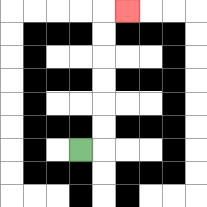{'start': '[3, 6]', 'end': '[5, 0]', 'path_directions': 'R,U,U,U,U,U,U,R', 'path_coordinates': '[[3, 6], [4, 6], [4, 5], [4, 4], [4, 3], [4, 2], [4, 1], [4, 0], [5, 0]]'}